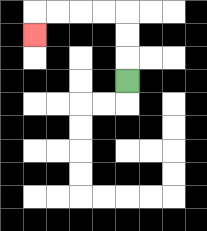{'start': '[5, 3]', 'end': '[1, 1]', 'path_directions': 'U,U,U,L,L,L,L,D', 'path_coordinates': '[[5, 3], [5, 2], [5, 1], [5, 0], [4, 0], [3, 0], [2, 0], [1, 0], [1, 1]]'}